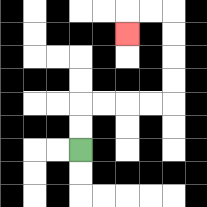{'start': '[3, 6]', 'end': '[5, 1]', 'path_directions': 'U,U,R,R,R,R,U,U,U,U,L,L,D', 'path_coordinates': '[[3, 6], [3, 5], [3, 4], [4, 4], [5, 4], [6, 4], [7, 4], [7, 3], [7, 2], [7, 1], [7, 0], [6, 0], [5, 0], [5, 1]]'}